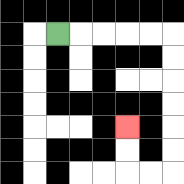{'start': '[2, 1]', 'end': '[5, 5]', 'path_directions': 'R,R,R,R,R,D,D,D,D,D,D,L,L,U,U', 'path_coordinates': '[[2, 1], [3, 1], [4, 1], [5, 1], [6, 1], [7, 1], [7, 2], [7, 3], [7, 4], [7, 5], [7, 6], [7, 7], [6, 7], [5, 7], [5, 6], [5, 5]]'}